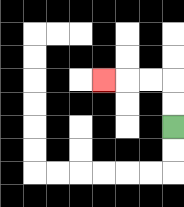{'start': '[7, 5]', 'end': '[4, 3]', 'path_directions': 'U,U,L,L,L', 'path_coordinates': '[[7, 5], [7, 4], [7, 3], [6, 3], [5, 3], [4, 3]]'}